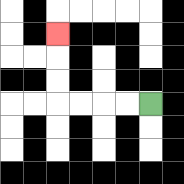{'start': '[6, 4]', 'end': '[2, 1]', 'path_directions': 'L,L,L,L,U,U,U', 'path_coordinates': '[[6, 4], [5, 4], [4, 4], [3, 4], [2, 4], [2, 3], [2, 2], [2, 1]]'}